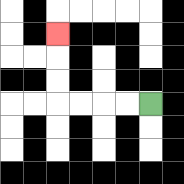{'start': '[6, 4]', 'end': '[2, 1]', 'path_directions': 'L,L,L,L,U,U,U', 'path_coordinates': '[[6, 4], [5, 4], [4, 4], [3, 4], [2, 4], [2, 3], [2, 2], [2, 1]]'}